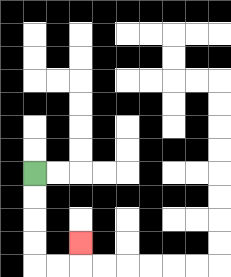{'start': '[1, 7]', 'end': '[3, 10]', 'path_directions': 'D,D,D,D,R,R,U', 'path_coordinates': '[[1, 7], [1, 8], [1, 9], [1, 10], [1, 11], [2, 11], [3, 11], [3, 10]]'}